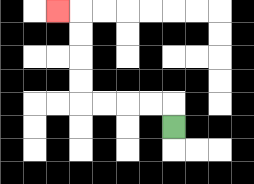{'start': '[7, 5]', 'end': '[2, 0]', 'path_directions': 'U,L,L,L,L,U,U,U,U,L', 'path_coordinates': '[[7, 5], [7, 4], [6, 4], [5, 4], [4, 4], [3, 4], [3, 3], [3, 2], [3, 1], [3, 0], [2, 0]]'}